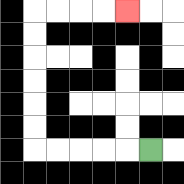{'start': '[6, 6]', 'end': '[5, 0]', 'path_directions': 'L,L,L,L,L,U,U,U,U,U,U,R,R,R,R', 'path_coordinates': '[[6, 6], [5, 6], [4, 6], [3, 6], [2, 6], [1, 6], [1, 5], [1, 4], [1, 3], [1, 2], [1, 1], [1, 0], [2, 0], [3, 0], [4, 0], [5, 0]]'}